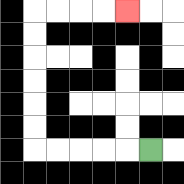{'start': '[6, 6]', 'end': '[5, 0]', 'path_directions': 'L,L,L,L,L,U,U,U,U,U,U,R,R,R,R', 'path_coordinates': '[[6, 6], [5, 6], [4, 6], [3, 6], [2, 6], [1, 6], [1, 5], [1, 4], [1, 3], [1, 2], [1, 1], [1, 0], [2, 0], [3, 0], [4, 0], [5, 0]]'}